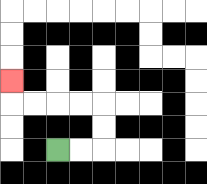{'start': '[2, 6]', 'end': '[0, 3]', 'path_directions': 'R,R,U,U,L,L,L,L,U', 'path_coordinates': '[[2, 6], [3, 6], [4, 6], [4, 5], [4, 4], [3, 4], [2, 4], [1, 4], [0, 4], [0, 3]]'}